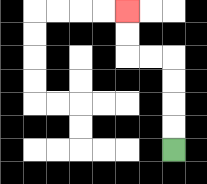{'start': '[7, 6]', 'end': '[5, 0]', 'path_directions': 'U,U,U,U,L,L,U,U', 'path_coordinates': '[[7, 6], [7, 5], [7, 4], [7, 3], [7, 2], [6, 2], [5, 2], [5, 1], [5, 0]]'}